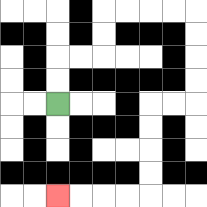{'start': '[2, 4]', 'end': '[2, 8]', 'path_directions': 'U,U,R,R,U,U,R,R,R,R,D,D,D,D,L,L,D,D,D,D,L,L,L,L', 'path_coordinates': '[[2, 4], [2, 3], [2, 2], [3, 2], [4, 2], [4, 1], [4, 0], [5, 0], [6, 0], [7, 0], [8, 0], [8, 1], [8, 2], [8, 3], [8, 4], [7, 4], [6, 4], [6, 5], [6, 6], [6, 7], [6, 8], [5, 8], [4, 8], [3, 8], [2, 8]]'}